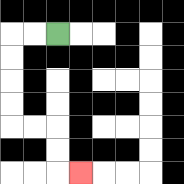{'start': '[2, 1]', 'end': '[3, 7]', 'path_directions': 'L,L,D,D,D,D,R,R,D,D,R', 'path_coordinates': '[[2, 1], [1, 1], [0, 1], [0, 2], [0, 3], [0, 4], [0, 5], [1, 5], [2, 5], [2, 6], [2, 7], [3, 7]]'}